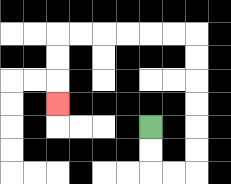{'start': '[6, 5]', 'end': '[2, 4]', 'path_directions': 'D,D,R,R,U,U,U,U,U,U,L,L,L,L,L,L,D,D,D', 'path_coordinates': '[[6, 5], [6, 6], [6, 7], [7, 7], [8, 7], [8, 6], [8, 5], [8, 4], [8, 3], [8, 2], [8, 1], [7, 1], [6, 1], [5, 1], [4, 1], [3, 1], [2, 1], [2, 2], [2, 3], [2, 4]]'}